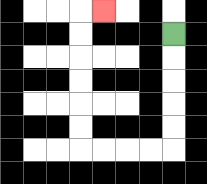{'start': '[7, 1]', 'end': '[4, 0]', 'path_directions': 'D,D,D,D,D,L,L,L,L,U,U,U,U,U,U,R', 'path_coordinates': '[[7, 1], [7, 2], [7, 3], [7, 4], [7, 5], [7, 6], [6, 6], [5, 6], [4, 6], [3, 6], [3, 5], [3, 4], [3, 3], [3, 2], [3, 1], [3, 0], [4, 0]]'}